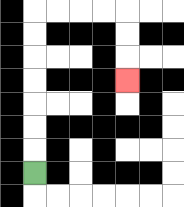{'start': '[1, 7]', 'end': '[5, 3]', 'path_directions': 'U,U,U,U,U,U,U,R,R,R,R,D,D,D', 'path_coordinates': '[[1, 7], [1, 6], [1, 5], [1, 4], [1, 3], [1, 2], [1, 1], [1, 0], [2, 0], [3, 0], [4, 0], [5, 0], [5, 1], [5, 2], [5, 3]]'}